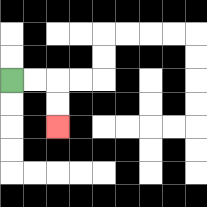{'start': '[0, 3]', 'end': '[2, 5]', 'path_directions': 'R,R,D,D', 'path_coordinates': '[[0, 3], [1, 3], [2, 3], [2, 4], [2, 5]]'}